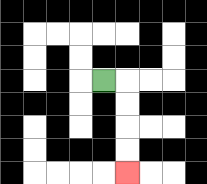{'start': '[4, 3]', 'end': '[5, 7]', 'path_directions': 'R,D,D,D,D', 'path_coordinates': '[[4, 3], [5, 3], [5, 4], [5, 5], [5, 6], [5, 7]]'}